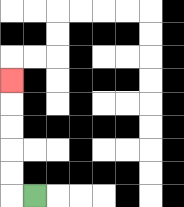{'start': '[1, 8]', 'end': '[0, 3]', 'path_directions': 'L,U,U,U,U,U', 'path_coordinates': '[[1, 8], [0, 8], [0, 7], [0, 6], [0, 5], [0, 4], [0, 3]]'}